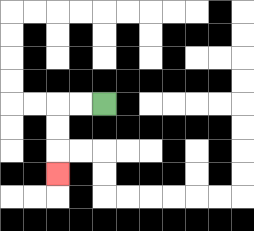{'start': '[4, 4]', 'end': '[2, 7]', 'path_directions': 'L,L,D,D,D', 'path_coordinates': '[[4, 4], [3, 4], [2, 4], [2, 5], [2, 6], [2, 7]]'}